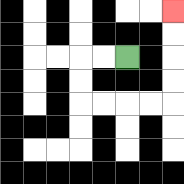{'start': '[5, 2]', 'end': '[7, 0]', 'path_directions': 'L,L,D,D,R,R,R,R,U,U,U,U', 'path_coordinates': '[[5, 2], [4, 2], [3, 2], [3, 3], [3, 4], [4, 4], [5, 4], [6, 4], [7, 4], [7, 3], [7, 2], [7, 1], [7, 0]]'}